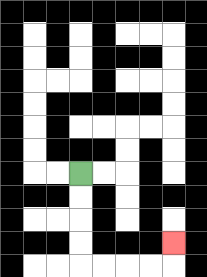{'start': '[3, 7]', 'end': '[7, 10]', 'path_directions': 'D,D,D,D,R,R,R,R,U', 'path_coordinates': '[[3, 7], [3, 8], [3, 9], [3, 10], [3, 11], [4, 11], [5, 11], [6, 11], [7, 11], [7, 10]]'}